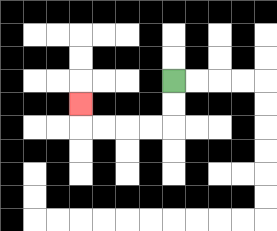{'start': '[7, 3]', 'end': '[3, 4]', 'path_directions': 'D,D,L,L,L,L,U', 'path_coordinates': '[[7, 3], [7, 4], [7, 5], [6, 5], [5, 5], [4, 5], [3, 5], [3, 4]]'}